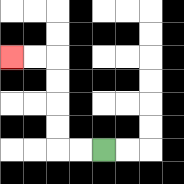{'start': '[4, 6]', 'end': '[0, 2]', 'path_directions': 'L,L,U,U,U,U,L,L', 'path_coordinates': '[[4, 6], [3, 6], [2, 6], [2, 5], [2, 4], [2, 3], [2, 2], [1, 2], [0, 2]]'}